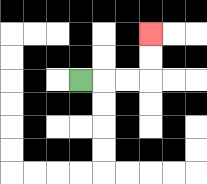{'start': '[3, 3]', 'end': '[6, 1]', 'path_directions': 'R,R,R,U,U', 'path_coordinates': '[[3, 3], [4, 3], [5, 3], [6, 3], [6, 2], [6, 1]]'}